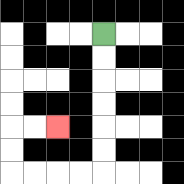{'start': '[4, 1]', 'end': '[2, 5]', 'path_directions': 'D,D,D,D,D,D,L,L,L,L,U,U,R,R', 'path_coordinates': '[[4, 1], [4, 2], [4, 3], [4, 4], [4, 5], [4, 6], [4, 7], [3, 7], [2, 7], [1, 7], [0, 7], [0, 6], [0, 5], [1, 5], [2, 5]]'}